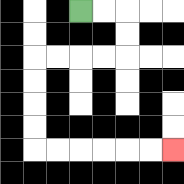{'start': '[3, 0]', 'end': '[7, 6]', 'path_directions': 'R,R,D,D,L,L,L,L,D,D,D,D,R,R,R,R,R,R', 'path_coordinates': '[[3, 0], [4, 0], [5, 0], [5, 1], [5, 2], [4, 2], [3, 2], [2, 2], [1, 2], [1, 3], [1, 4], [1, 5], [1, 6], [2, 6], [3, 6], [4, 6], [5, 6], [6, 6], [7, 6]]'}